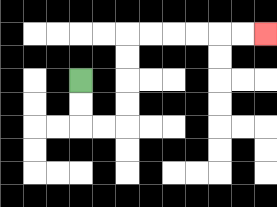{'start': '[3, 3]', 'end': '[11, 1]', 'path_directions': 'D,D,R,R,U,U,U,U,R,R,R,R,R,R', 'path_coordinates': '[[3, 3], [3, 4], [3, 5], [4, 5], [5, 5], [5, 4], [5, 3], [5, 2], [5, 1], [6, 1], [7, 1], [8, 1], [9, 1], [10, 1], [11, 1]]'}